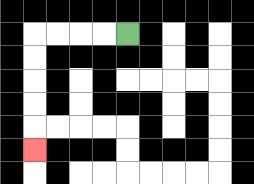{'start': '[5, 1]', 'end': '[1, 6]', 'path_directions': 'L,L,L,L,D,D,D,D,D', 'path_coordinates': '[[5, 1], [4, 1], [3, 1], [2, 1], [1, 1], [1, 2], [1, 3], [1, 4], [1, 5], [1, 6]]'}